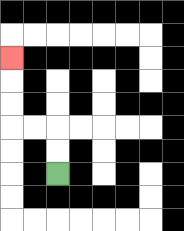{'start': '[2, 7]', 'end': '[0, 2]', 'path_directions': 'U,U,L,L,U,U,U', 'path_coordinates': '[[2, 7], [2, 6], [2, 5], [1, 5], [0, 5], [0, 4], [0, 3], [0, 2]]'}